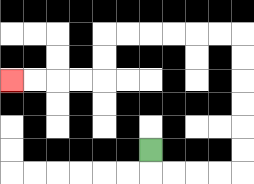{'start': '[6, 6]', 'end': '[0, 3]', 'path_directions': 'D,R,R,R,R,U,U,U,U,U,U,L,L,L,L,L,L,D,D,L,L,L,L', 'path_coordinates': '[[6, 6], [6, 7], [7, 7], [8, 7], [9, 7], [10, 7], [10, 6], [10, 5], [10, 4], [10, 3], [10, 2], [10, 1], [9, 1], [8, 1], [7, 1], [6, 1], [5, 1], [4, 1], [4, 2], [4, 3], [3, 3], [2, 3], [1, 3], [0, 3]]'}